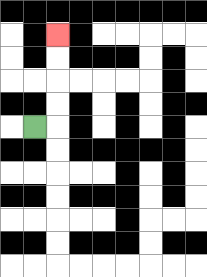{'start': '[1, 5]', 'end': '[2, 1]', 'path_directions': 'R,U,U,U,U', 'path_coordinates': '[[1, 5], [2, 5], [2, 4], [2, 3], [2, 2], [2, 1]]'}